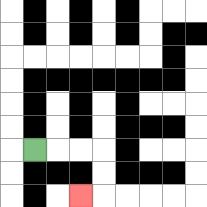{'start': '[1, 6]', 'end': '[3, 8]', 'path_directions': 'R,R,R,D,D,L', 'path_coordinates': '[[1, 6], [2, 6], [3, 6], [4, 6], [4, 7], [4, 8], [3, 8]]'}